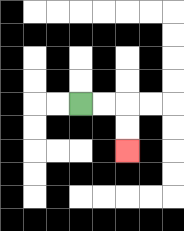{'start': '[3, 4]', 'end': '[5, 6]', 'path_directions': 'R,R,D,D', 'path_coordinates': '[[3, 4], [4, 4], [5, 4], [5, 5], [5, 6]]'}